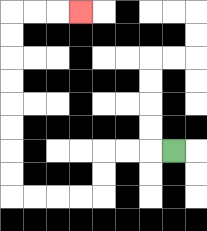{'start': '[7, 6]', 'end': '[3, 0]', 'path_directions': 'L,L,L,D,D,L,L,L,L,U,U,U,U,U,U,U,U,R,R,R', 'path_coordinates': '[[7, 6], [6, 6], [5, 6], [4, 6], [4, 7], [4, 8], [3, 8], [2, 8], [1, 8], [0, 8], [0, 7], [0, 6], [0, 5], [0, 4], [0, 3], [0, 2], [0, 1], [0, 0], [1, 0], [2, 0], [3, 0]]'}